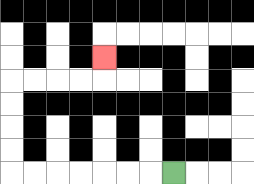{'start': '[7, 7]', 'end': '[4, 2]', 'path_directions': 'L,L,L,L,L,L,L,U,U,U,U,R,R,R,R,U', 'path_coordinates': '[[7, 7], [6, 7], [5, 7], [4, 7], [3, 7], [2, 7], [1, 7], [0, 7], [0, 6], [0, 5], [0, 4], [0, 3], [1, 3], [2, 3], [3, 3], [4, 3], [4, 2]]'}